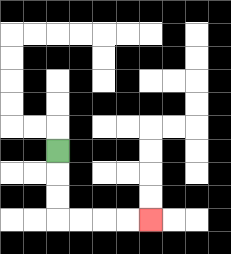{'start': '[2, 6]', 'end': '[6, 9]', 'path_directions': 'D,D,D,R,R,R,R', 'path_coordinates': '[[2, 6], [2, 7], [2, 8], [2, 9], [3, 9], [4, 9], [5, 9], [6, 9]]'}